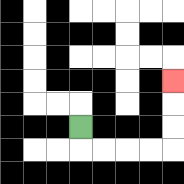{'start': '[3, 5]', 'end': '[7, 3]', 'path_directions': 'D,R,R,R,R,U,U,U', 'path_coordinates': '[[3, 5], [3, 6], [4, 6], [5, 6], [6, 6], [7, 6], [7, 5], [7, 4], [7, 3]]'}